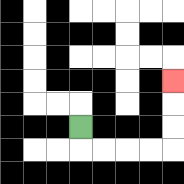{'start': '[3, 5]', 'end': '[7, 3]', 'path_directions': 'D,R,R,R,R,U,U,U', 'path_coordinates': '[[3, 5], [3, 6], [4, 6], [5, 6], [6, 6], [7, 6], [7, 5], [7, 4], [7, 3]]'}